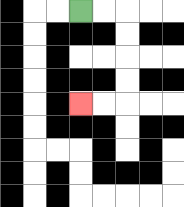{'start': '[3, 0]', 'end': '[3, 4]', 'path_directions': 'R,R,D,D,D,D,L,L', 'path_coordinates': '[[3, 0], [4, 0], [5, 0], [5, 1], [5, 2], [5, 3], [5, 4], [4, 4], [3, 4]]'}